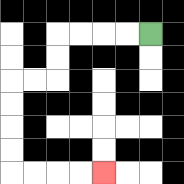{'start': '[6, 1]', 'end': '[4, 7]', 'path_directions': 'L,L,L,L,D,D,L,L,D,D,D,D,R,R,R,R', 'path_coordinates': '[[6, 1], [5, 1], [4, 1], [3, 1], [2, 1], [2, 2], [2, 3], [1, 3], [0, 3], [0, 4], [0, 5], [0, 6], [0, 7], [1, 7], [2, 7], [3, 7], [4, 7]]'}